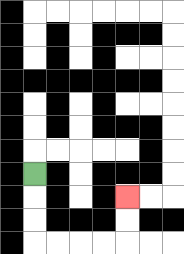{'start': '[1, 7]', 'end': '[5, 8]', 'path_directions': 'D,D,D,R,R,R,R,U,U', 'path_coordinates': '[[1, 7], [1, 8], [1, 9], [1, 10], [2, 10], [3, 10], [4, 10], [5, 10], [5, 9], [5, 8]]'}